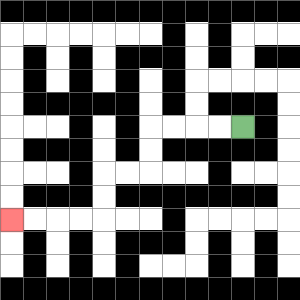{'start': '[10, 5]', 'end': '[0, 9]', 'path_directions': 'L,L,L,L,D,D,L,L,D,D,L,L,L,L', 'path_coordinates': '[[10, 5], [9, 5], [8, 5], [7, 5], [6, 5], [6, 6], [6, 7], [5, 7], [4, 7], [4, 8], [4, 9], [3, 9], [2, 9], [1, 9], [0, 9]]'}